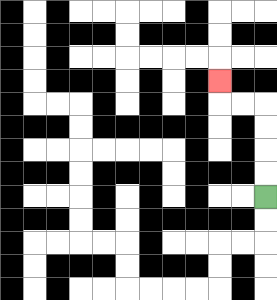{'start': '[11, 8]', 'end': '[9, 3]', 'path_directions': 'U,U,U,U,L,L,U', 'path_coordinates': '[[11, 8], [11, 7], [11, 6], [11, 5], [11, 4], [10, 4], [9, 4], [9, 3]]'}